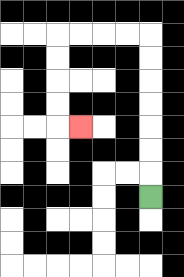{'start': '[6, 8]', 'end': '[3, 5]', 'path_directions': 'U,U,U,U,U,U,U,L,L,L,L,D,D,D,D,R', 'path_coordinates': '[[6, 8], [6, 7], [6, 6], [6, 5], [6, 4], [6, 3], [6, 2], [6, 1], [5, 1], [4, 1], [3, 1], [2, 1], [2, 2], [2, 3], [2, 4], [2, 5], [3, 5]]'}